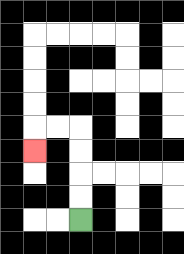{'start': '[3, 9]', 'end': '[1, 6]', 'path_directions': 'U,U,U,U,L,L,D', 'path_coordinates': '[[3, 9], [3, 8], [3, 7], [3, 6], [3, 5], [2, 5], [1, 5], [1, 6]]'}